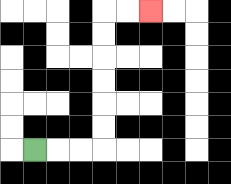{'start': '[1, 6]', 'end': '[6, 0]', 'path_directions': 'R,R,R,U,U,U,U,U,U,R,R', 'path_coordinates': '[[1, 6], [2, 6], [3, 6], [4, 6], [4, 5], [4, 4], [4, 3], [4, 2], [4, 1], [4, 0], [5, 0], [6, 0]]'}